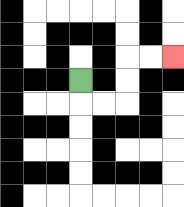{'start': '[3, 3]', 'end': '[7, 2]', 'path_directions': 'D,R,R,U,U,R,R', 'path_coordinates': '[[3, 3], [3, 4], [4, 4], [5, 4], [5, 3], [5, 2], [6, 2], [7, 2]]'}